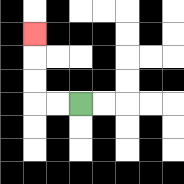{'start': '[3, 4]', 'end': '[1, 1]', 'path_directions': 'L,L,U,U,U', 'path_coordinates': '[[3, 4], [2, 4], [1, 4], [1, 3], [1, 2], [1, 1]]'}